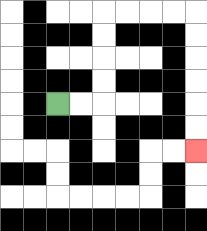{'start': '[2, 4]', 'end': '[8, 6]', 'path_directions': 'R,R,U,U,U,U,R,R,R,R,D,D,D,D,D,D', 'path_coordinates': '[[2, 4], [3, 4], [4, 4], [4, 3], [4, 2], [4, 1], [4, 0], [5, 0], [6, 0], [7, 0], [8, 0], [8, 1], [8, 2], [8, 3], [8, 4], [8, 5], [8, 6]]'}